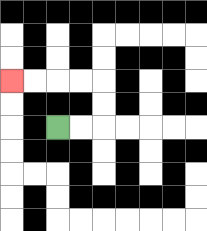{'start': '[2, 5]', 'end': '[0, 3]', 'path_directions': 'R,R,U,U,L,L,L,L', 'path_coordinates': '[[2, 5], [3, 5], [4, 5], [4, 4], [4, 3], [3, 3], [2, 3], [1, 3], [0, 3]]'}